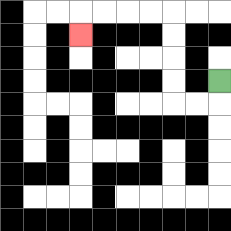{'start': '[9, 3]', 'end': '[3, 1]', 'path_directions': 'D,L,L,U,U,U,U,L,L,L,L,D', 'path_coordinates': '[[9, 3], [9, 4], [8, 4], [7, 4], [7, 3], [7, 2], [7, 1], [7, 0], [6, 0], [5, 0], [4, 0], [3, 0], [3, 1]]'}